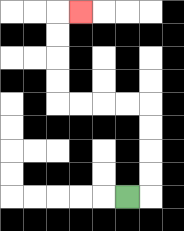{'start': '[5, 8]', 'end': '[3, 0]', 'path_directions': 'R,U,U,U,U,L,L,L,L,U,U,U,U,R', 'path_coordinates': '[[5, 8], [6, 8], [6, 7], [6, 6], [6, 5], [6, 4], [5, 4], [4, 4], [3, 4], [2, 4], [2, 3], [2, 2], [2, 1], [2, 0], [3, 0]]'}